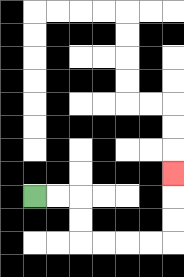{'start': '[1, 8]', 'end': '[7, 7]', 'path_directions': 'R,R,D,D,R,R,R,R,U,U,U', 'path_coordinates': '[[1, 8], [2, 8], [3, 8], [3, 9], [3, 10], [4, 10], [5, 10], [6, 10], [7, 10], [7, 9], [7, 8], [7, 7]]'}